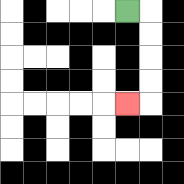{'start': '[5, 0]', 'end': '[5, 4]', 'path_directions': 'R,D,D,D,D,L', 'path_coordinates': '[[5, 0], [6, 0], [6, 1], [6, 2], [6, 3], [6, 4], [5, 4]]'}